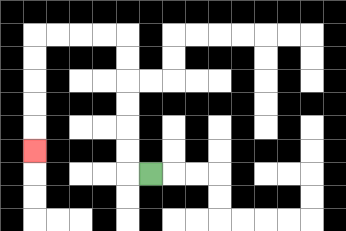{'start': '[6, 7]', 'end': '[1, 6]', 'path_directions': 'L,U,U,U,U,U,U,L,L,L,L,D,D,D,D,D', 'path_coordinates': '[[6, 7], [5, 7], [5, 6], [5, 5], [5, 4], [5, 3], [5, 2], [5, 1], [4, 1], [3, 1], [2, 1], [1, 1], [1, 2], [1, 3], [1, 4], [1, 5], [1, 6]]'}